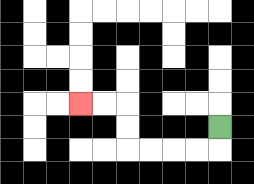{'start': '[9, 5]', 'end': '[3, 4]', 'path_directions': 'D,L,L,L,L,U,U,L,L', 'path_coordinates': '[[9, 5], [9, 6], [8, 6], [7, 6], [6, 6], [5, 6], [5, 5], [5, 4], [4, 4], [3, 4]]'}